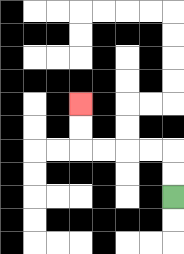{'start': '[7, 8]', 'end': '[3, 4]', 'path_directions': 'U,U,L,L,L,L,U,U', 'path_coordinates': '[[7, 8], [7, 7], [7, 6], [6, 6], [5, 6], [4, 6], [3, 6], [3, 5], [3, 4]]'}